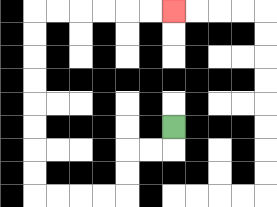{'start': '[7, 5]', 'end': '[7, 0]', 'path_directions': 'D,L,L,D,D,L,L,L,L,U,U,U,U,U,U,U,U,R,R,R,R,R,R', 'path_coordinates': '[[7, 5], [7, 6], [6, 6], [5, 6], [5, 7], [5, 8], [4, 8], [3, 8], [2, 8], [1, 8], [1, 7], [1, 6], [1, 5], [1, 4], [1, 3], [1, 2], [1, 1], [1, 0], [2, 0], [3, 0], [4, 0], [5, 0], [6, 0], [7, 0]]'}